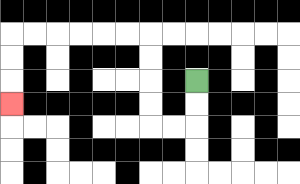{'start': '[8, 3]', 'end': '[0, 4]', 'path_directions': 'D,D,L,L,U,U,U,U,L,L,L,L,L,L,D,D,D', 'path_coordinates': '[[8, 3], [8, 4], [8, 5], [7, 5], [6, 5], [6, 4], [6, 3], [6, 2], [6, 1], [5, 1], [4, 1], [3, 1], [2, 1], [1, 1], [0, 1], [0, 2], [0, 3], [0, 4]]'}